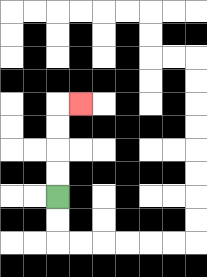{'start': '[2, 8]', 'end': '[3, 4]', 'path_directions': 'U,U,U,U,R', 'path_coordinates': '[[2, 8], [2, 7], [2, 6], [2, 5], [2, 4], [3, 4]]'}